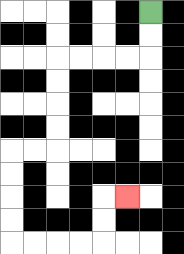{'start': '[6, 0]', 'end': '[5, 8]', 'path_directions': 'D,D,L,L,L,L,D,D,D,D,L,L,D,D,D,D,R,R,R,R,U,U,R', 'path_coordinates': '[[6, 0], [6, 1], [6, 2], [5, 2], [4, 2], [3, 2], [2, 2], [2, 3], [2, 4], [2, 5], [2, 6], [1, 6], [0, 6], [0, 7], [0, 8], [0, 9], [0, 10], [1, 10], [2, 10], [3, 10], [4, 10], [4, 9], [4, 8], [5, 8]]'}